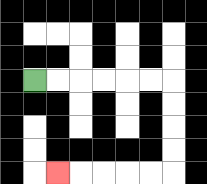{'start': '[1, 3]', 'end': '[2, 7]', 'path_directions': 'R,R,R,R,R,R,D,D,D,D,L,L,L,L,L', 'path_coordinates': '[[1, 3], [2, 3], [3, 3], [4, 3], [5, 3], [6, 3], [7, 3], [7, 4], [7, 5], [7, 6], [7, 7], [6, 7], [5, 7], [4, 7], [3, 7], [2, 7]]'}